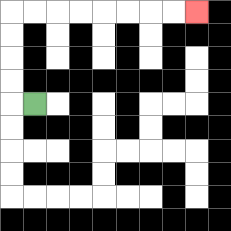{'start': '[1, 4]', 'end': '[8, 0]', 'path_directions': 'L,U,U,U,U,R,R,R,R,R,R,R,R', 'path_coordinates': '[[1, 4], [0, 4], [0, 3], [0, 2], [0, 1], [0, 0], [1, 0], [2, 0], [3, 0], [4, 0], [5, 0], [6, 0], [7, 0], [8, 0]]'}